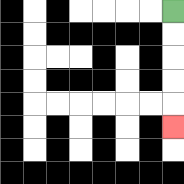{'start': '[7, 0]', 'end': '[7, 5]', 'path_directions': 'D,D,D,D,D', 'path_coordinates': '[[7, 0], [7, 1], [7, 2], [7, 3], [7, 4], [7, 5]]'}